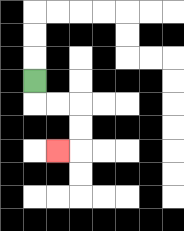{'start': '[1, 3]', 'end': '[2, 6]', 'path_directions': 'D,R,R,D,D,L', 'path_coordinates': '[[1, 3], [1, 4], [2, 4], [3, 4], [3, 5], [3, 6], [2, 6]]'}